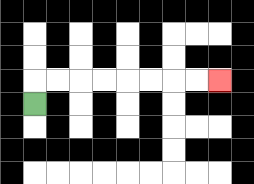{'start': '[1, 4]', 'end': '[9, 3]', 'path_directions': 'U,R,R,R,R,R,R,R,R', 'path_coordinates': '[[1, 4], [1, 3], [2, 3], [3, 3], [4, 3], [5, 3], [6, 3], [7, 3], [8, 3], [9, 3]]'}